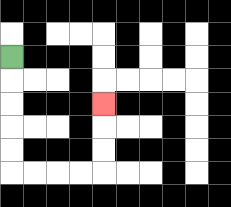{'start': '[0, 2]', 'end': '[4, 4]', 'path_directions': 'D,D,D,D,D,R,R,R,R,U,U,U', 'path_coordinates': '[[0, 2], [0, 3], [0, 4], [0, 5], [0, 6], [0, 7], [1, 7], [2, 7], [3, 7], [4, 7], [4, 6], [4, 5], [4, 4]]'}